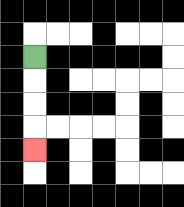{'start': '[1, 2]', 'end': '[1, 6]', 'path_directions': 'D,D,D,D', 'path_coordinates': '[[1, 2], [1, 3], [1, 4], [1, 5], [1, 6]]'}